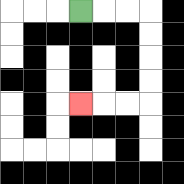{'start': '[3, 0]', 'end': '[3, 4]', 'path_directions': 'R,R,R,D,D,D,D,L,L,L', 'path_coordinates': '[[3, 0], [4, 0], [5, 0], [6, 0], [6, 1], [6, 2], [6, 3], [6, 4], [5, 4], [4, 4], [3, 4]]'}